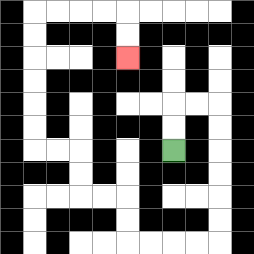{'start': '[7, 6]', 'end': '[5, 2]', 'path_directions': 'U,U,R,R,D,D,D,D,D,D,L,L,L,L,U,U,L,L,U,U,L,L,U,U,U,U,U,U,R,R,R,R,D,D', 'path_coordinates': '[[7, 6], [7, 5], [7, 4], [8, 4], [9, 4], [9, 5], [9, 6], [9, 7], [9, 8], [9, 9], [9, 10], [8, 10], [7, 10], [6, 10], [5, 10], [5, 9], [5, 8], [4, 8], [3, 8], [3, 7], [3, 6], [2, 6], [1, 6], [1, 5], [1, 4], [1, 3], [1, 2], [1, 1], [1, 0], [2, 0], [3, 0], [4, 0], [5, 0], [5, 1], [5, 2]]'}